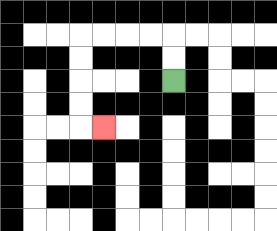{'start': '[7, 3]', 'end': '[4, 5]', 'path_directions': 'U,U,L,L,L,L,D,D,D,D,R', 'path_coordinates': '[[7, 3], [7, 2], [7, 1], [6, 1], [5, 1], [4, 1], [3, 1], [3, 2], [3, 3], [3, 4], [3, 5], [4, 5]]'}